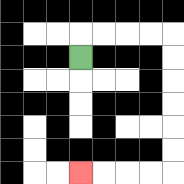{'start': '[3, 2]', 'end': '[3, 7]', 'path_directions': 'U,R,R,R,R,D,D,D,D,D,D,L,L,L,L', 'path_coordinates': '[[3, 2], [3, 1], [4, 1], [5, 1], [6, 1], [7, 1], [7, 2], [7, 3], [7, 4], [7, 5], [7, 6], [7, 7], [6, 7], [5, 7], [4, 7], [3, 7]]'}